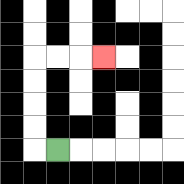{'start': '[2, 6]', 'end': '[4, 2]', 'path_directions': 'L,U,U,U,U,R,R,R', 'path_coordinates': '[[2, 6], [1, 6], [1, 5], [1, 4], [1, 3], [1, 2], [2, 2], [3, 2], [4, 2]]'}